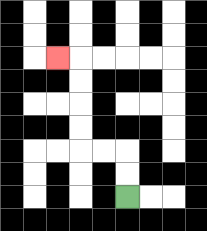{'start': '[5, 8]', 'end': '[2, 2]', 'path_directions': 'U,U,L,L,U,U,U,U,L', 'path_coordinates': '[[5, 8], [5, 7], [5, 6], [4, 6], [3, 6], [3, 5], [3, 4], [3, 3], [3, 2], [2, 2]]'}